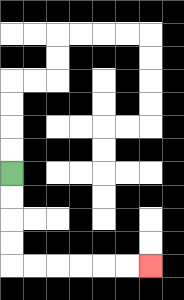{'start': '[0, 7]', 'end': '[6, 11]', 'path_directions': 'D,D,D,D,R,R,R,R,R,R', 'path_coordinates': '[[0, 7], [0, 8], [0, 9], [0, 10], [0, 11], [1, 11], [2, 11], [3, 11], [4, 11], [5, 11], [6, 11]]'}